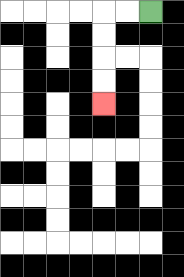{'start': '[6, 0]', 'end': '[4, 4]', 'path_directions': 'L,L,D,D,D,D', 'path_coordinates': '[[6, 0], [5, 0], [4, 0], [4, 1], [4, 2], [4, 3], [4, 4]]'}